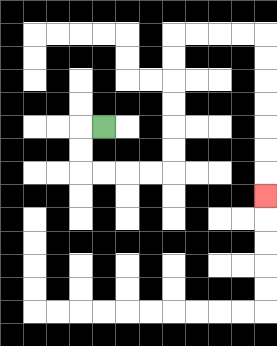{'start': '[4, 5]', 'end': '[11, 8]', 'path_directions': 'L,D,D,R,R,R,R,U,U,U,U,U,U,R,R,R,R,D,D,D,D,D,D,D', 'path_coordinates': '[[4, 5], [3, 5], [3, 6], [3, 7], [4, 7], [5, 7], [6, 7], [7, 7], [7, 6], [7, 5], [7, 4], [7, 3], [7, 2], [7, 1], [8, 1], [9, 1], [10, 1], [11, 1], [11, 2], [11, 3], [11, 4], [11, 5], [11, 6], [11, 7], [11, 8]]'}